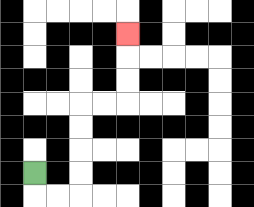{'start': '[1, 7]', 'end': '[5, 1]', 'path_directions': 'D,R,R,U,U,U,U,R,R,U,U,U', 'path_coordinates': '[[1, 7], [1, 8], [2, 8], [3, 8], [3, 7], [3, 6], [3, 5], [3, 4], [4, 4], [5, 4], [5, 3], [5, 2], [5, 1]]'}